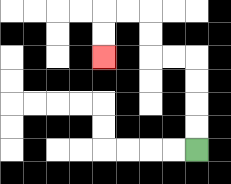{'start': '[8, 6]', 'end': '[4, 2]', 'path_directions': 'U,U,U,U,L,L,U,U,L,L,D,D', 'path_coordinates': '[[8, 6], [8, 5], [8, 4], [8, 3], [8, 2], [7, 2], [6, 2], [6, 1], [6, 0], [5, 0], [4, 0], [4, 1], [4, 2]]'}